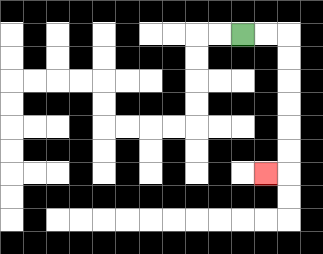{'start': '[10, 1]', 'end': '[11, 7]', 'path_directions': 'R,R,D,D,D,D,D,D,L', 'path_coordinates': '[[10, 1], [11, 1], [12, 1], [12, 2], [12, 3], [12, 4], [12, 5], [12, 6], [12, 7], [11, 7]]'}